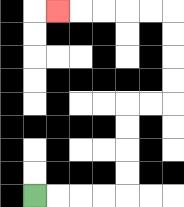{'start': '[1, 8]', 'end': '[2, 0]', 'path_directions': 'R,R,R,R,U,U,U,U,R,R,U,U,U,U,L,L,L,L,L', 'path_coordinates': '[[1, 8], [2, 8], [3, 8], [4, 8], [5, 8], [5, 7], [5, 6], [5, 5], [5, 4], [6, 4], [7, 4], [7, 3], [7, 2], [7, 1], [7, 0], [6, 0], [5, 0], [4, 0], [3, 0], [2, 0]]'}